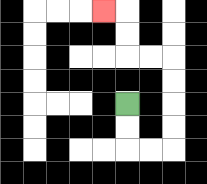{'start': '[5, 4]', 'end': '[4, 0]', 'path_directions': 'D,D,R,R,U,U,U,U,L,L,U,U,L', 'path_coordinates': '[[5, 4], [5, 5], [5, 6], [6, 6], [7, 6], [7, 5], [7, 4], [7, 3], [7, 2], [6, 2], [5, 2], [5, 1], [5, 0], [4, 0]]'}